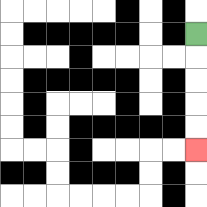{'start': '[8, 1]', 'end': '[8, 6]', 'path_directions': 'D,D,D,D,D', 'path_coordinates': '[[8, 1], [8, 2], [8, 3], [8, 4], [8, 5], [8, 6]]'}